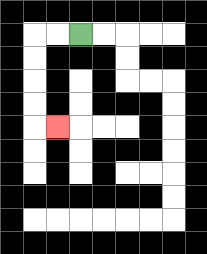{'start': '[3, 1]', 'end': '[2, 5]', 'path_directions': 'L,L,D,D,D,D,R', 'path_coordinates': '[[3, 1], [2, 1], [1, 1], [1, 2], [1, 3], [1, 4], [1, 5], [2, 5]]'}